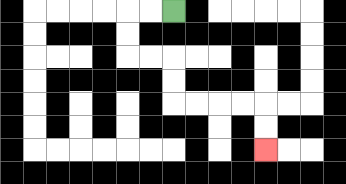{'start': '[7, 0]', 'end': '[11, 6]', 'path_directions': 'L,L,D,D,R,R,D,D,R,R,R,R,D,D', 'path_coordinates': '[[7, 0], [6, 0], [5, 0], [5, 1], [5, 2], [6, 2], [7, 2], [7, 3], [7, 4], [8, 4], [9, 4], [10, 4], [11, 4], [11, 5], [11, 6]]'}